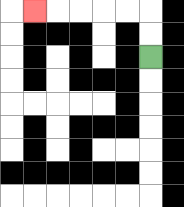{'start': '[6, 2]', 'end': '[1, 0]', 'path_directions': 'U,U,L,L,L,L,L', 'path_coordinates': '[[6, 2], [6, 1], [6, 0], [5, 0], [4, 0], [3, 0], [2, 0], [1, 0]]'}